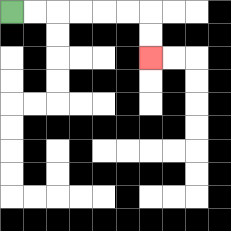{'start': '[0, 0]', 'end': '[6, 2]', 'path_directions': 'R,R,R,R,R,R,D,D', 'path_coordinates': '[[0, 0], [1, 0], [2, 0], [3, 0], [4, 0], [5, 0], [6, 0], [6, 1], [6, 2]]'}